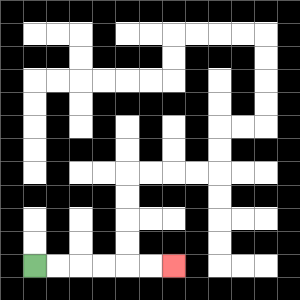{'start': '[1, 11]', 'end': '[7, 11]', 'path_directions': 'R,R,R,R,R,R', 'path_coordinates': '[[1, 11], [2, 11], [3, 11], [4, 11], [5, 11], [6, 11], [7, 11]]'}